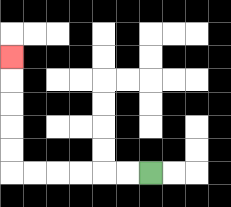{'start': '[6, 7]', 'end': '[0, 2]', 'path_directions': 'L,L,L,L,L,L,U,U,U,U,U', 'path_coordinates': '[[6, 7], [5, 7], [4, 7], [3, 7], [2, 7], [1, 7], [0, 7], [0, 6], [0, 5], [0, 4], [0, 3], [0, 2]]'}